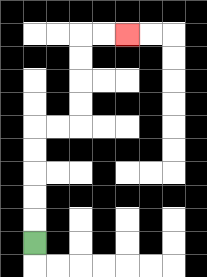{'start': '[1, 10]', 'end': '[5, 1]', 'path_directions': 'U,U,U,U,U,R,R,U,U,U,U,R,R', 'path_coordinates': '[[1, 10], [1, 9], [1, 8], [1, 7], [1, 6], [1, 5], [2, 5], [3, 5], [3, 4], [3, 3], [3, 2], [3, 1], [4, 1], [5, 1]]'}